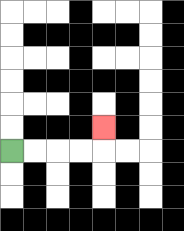{'start': '[0, 6]', 'end': '[4, 5]', 'path_directions': 'R,R,R,R,U', 'path_coordinates': '[[0, 6], [1, 6], [2, 6], [3, 6], [4, 6], [4, 5]]'}